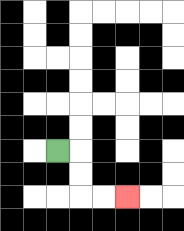{'start': '[2, 6]', 'end': '[5, 8]', 'path_directions': 'R,D,D,R,R', 'path_coordinates': '[[2, 6], [3, 6], [3, 7], [3, 8], [4, 8], [5, 8]]'}